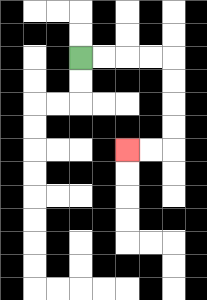{'start': '[3, 2]', 'end': '[5, 6]', 'path_directions': 'R,R,R,R,D,D,D,D,L,L', 'path_coordinates': '[[3, 2], [4, 2], [5, 2], [6, 2], [7, 2], [7, 3], [7, 4], [7, 5], [7, 6], [6, 6], [5, 6]]'}